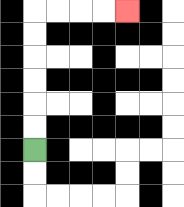{'start': '[1, 6]', 'end': '[5, 0]', 'path_directions': 'U,U,U,U,U,U,R,R,R,R', 'path_coordinates': '[[1, 6], [1, 5], [1, 4], [1, 3], [1, 2], [1, 1], [1, 0], [2, 0], [3, 0], [4, 0], [5, 0]]'}